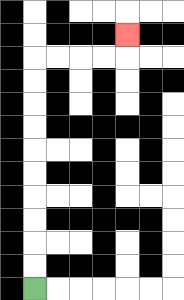{'start': '[1, 12]', 'end': '[5, 1]', 'path_directions': 'U,U,U,U,U,U,U,U,U,U,R,R,R,R,U', 'path_coordinates': '[[1, 12], [1, 11], [1, 10], [1, 9], [1, 8], [1, 7], [1, 6], [1, 5], [1, 4], [1, 3], [1, 2], [2, 2], [3, 2], [4, 2], [5, 2], [5, 1]]'}